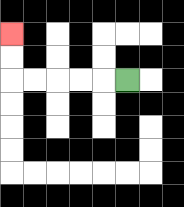{'start': '[5, 3]', 'end': '[0, 1]', 'path_directions': 'L,L,L,L,L,U,U', 'path_coordinates': '[[5, 3], [4, 3], [3, 3], [2, 3], [1, 3], [0, 3], [0, 2], [0, 1]]'}